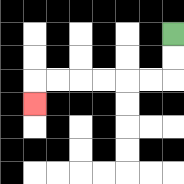{'start': '[7, 1]', 'end': '[1, 4]', 'path_directions': 'D,D,L,L,L,L,L,L,D', 'path_coordinates': '[[7, 1], [7, 2], [7, 3], [6, 3], [5, 3], [4, 3], [3, 3], [2, 3], [1, 3], [1, 4]]'}